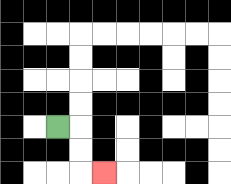{'start': '[2, 5]', 'end': '[4, 7]', 'path_directions': 'R,D,D,R', 'path_coordinates': '[[2, 5], [3, 5], [3, 6], [3, 7], [4, 7]]'}